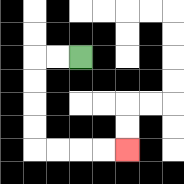{'start': '[3, 2]', 'end': '[5, 6]', 'path_directions': 'L,L,D,D,D,D,R,R,R,R', 'path_coordinates': '[[3, 2], [2, 2], [1, 2], [1, 3], [1, 4], [1, 5], [1, 6], [2, 6], [3, 6], [4, 6], [5, 6]]'}